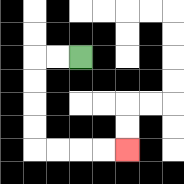{'start': '[3, 2]', 'end': '[5, 6]', 'path_directions': 'L,L,D,D,D,D,R,R,R,R', 'path_coordinates': '[[3, 2], [2, 2], [1, 2], [1, 3], [1, 4], [1, 5], [1, 6], [2, 6], [3, 6], [4, 6], [5, 6]]'}